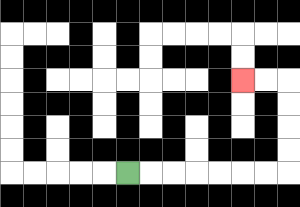{'start': '[5, 7]', 'end': '[10, 3]', 'path_directions': 'R,R,R,R,R,R,R,U,U,U,U,L,L', 'path_coordinates': '[[5, 7], [6, 7], [7, 7], [8, 7], [9, 7], [10, 7], [11, 7], [12, 7], [12, 6], [12, 5], [12, 4], [12, 3], [11, 3], [10, 3]]'}